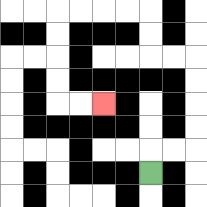{'start': '[6, 7]', 'end': '[4, 4]', 'path_directions': 'U,R,R,U,U,U,U,L,L,U,U,L,L,L,L,D,D,D,D,R,R', 'path_coordinates': '[[6, 7], [6, 6], [7, 6], [8, 6], [8, 5], [8, 4], [8, 3], [8, 2], [7, 2], [6, 2], [6, 1], [6, 0], [5, 0], [4, 0], [3, 0], [2, 0], [2, 1], [2, 2], [2, 3], [2, 4], [3, 4], [4, 4]]'}